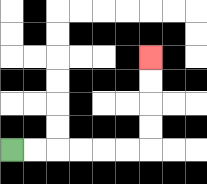{'start': '[0, 6]', 'end': '[6, 2]', 'path_directions': 'R,R,R,R,R,R,U,U,U,U', 'path_coordinates': '[[0, 6], [1, 6], [2, 6], [3, 6], [4, 6], [5, 6], [6, 6], [6, 5], [6, 4], [6, 3], [6, 2]]'}